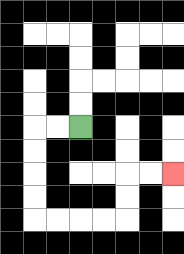{'start': '[3, 5]', 'end': '[7, 7]', 'path_directions': 'L,L,D,D,D,D,R,R,R,R,U,U,R,R', 'path_coordinates': '[[3, 5], [2, 5], [1, 5], [1, 6], [1, 7], [1, 8], [1, 9], [2, 9], [3, 9], [4, 9], [5, 9], [5, 8], [5, 7], [6, 7], [7, 7]]'}